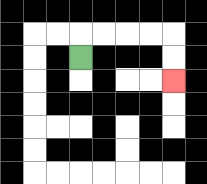{'start': '[3, 2]', 'end': '[7, 3]', 'path_directions': 'U,R,R,R,R,D,D', 'path_coordinates': '[[3, 2], [3, 1], [4, 1], [5, 1], [6, 1], [7, 1], [7, 2], [7, 3]]'}